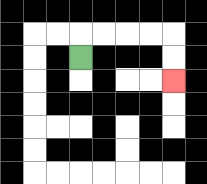{'start': '[3, 2]', 'end': '[7, 3]', 'path_directions': 'U,R,R,R,R,D,D', 'path_coordinates': '[[3, 2], [3, 1], [4, 1], [5, 1], [6, 1], [7, 1], [7, 2], [7, 3]]'}